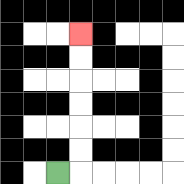{'start': '[2, 7]', 'end': '[3, 1]', 'path_directions': 'R,U,U,U,U,U,U', 'path_coordinates': '[[2, 7], [3, 7], [3, 6], [3, 5], [3, 4], [3, 3], [3, 2], [3, 1]]'}